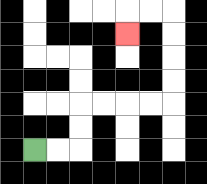{'start': '[1, 6]', 'end': '[5, 1]', 'path_directions': 'R,R,U,U,R,R,R,R,U,U,U,U,L,L,D', 'path_coordinates': '[[1, 6], [2, 6], [3, 6], [3, 5], [3, 4], [4, 4], [5, 4], [6, 4], [7, 4], [7, 3], [7, 2], [7, 1], [7, 0], [6, 0], [5, 0], [5, 1]]'}